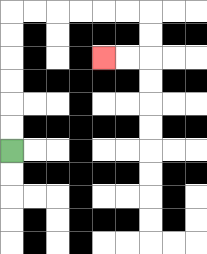{'start': '[0, 6]', 'end': '[4, 2]', 'path_directions': 'U,U,U,U,U,U,R,R,R,R,R,R,D,D,L,L', 'path_coordinates': '[[0, 6], [0, 5], [0, 4], [0, 3], [0, 2], [0, 1], [0, 0], [1, 0], [2, 0], [3, 0], [4, 0], [5, 0], [6, 0], [6, 1], [6, 2], [5, 2], [4, 2]]'}